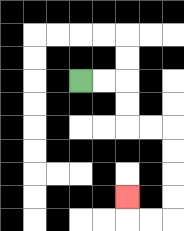{'start': '[3, 3]', 'end': '[5, 8]', 'path_directions': 'R,R,D,D,R,R,D,D,D,D,L,L,U', 'path_coordinates': '[[3, 3], [4, 3], [5, 3], [5, 4], [5, 5], [6, 5], [7, 5], [7, 6], [7, 7], [7, 8], [7, 9], [6, 9], [5, 9], [5, 8]]'}